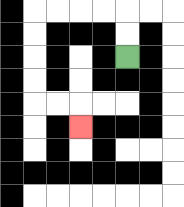{'start': '[5, 2]', 'end': '[3, 5]', 'path_directions': 'U,U,L,L,L,L,D,D,D,D,R,R,D', 'path_coordinates': '[[5, 2], [5, 1], [5, 0], [4, 0], [3, 0], [2, 0], [1, 0], [1, 1], [1, 2], [1, 3], [1, 4], [2, 4], [3, 4], [3, 5]]'}